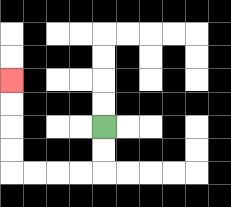{'start': '[4, 5]', 'end': '[0, 3]', 'path_directions': 'D,D,L,L,L,L,U,U,U,U', 'path_coordinates': '[[4, 5], [4, 6], [4, 7], [3, 7], [2, 7], [1, 7], [0, 7], [0, 6], [0, 5], [0, 4], [0, 3]]'}